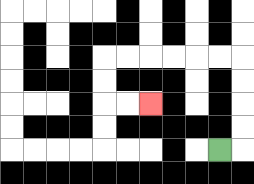{'start': '[9, 6]', 'end': '[6, 4]', 'path_directions': 'R,U,U,U,U,L,L,L,L,L,L,D,D,R,R', 'path_coordinates': '[[9, 6], [10, 6], [10, 5], [10, 4], [10, 3], [10, 2], [9, 2], [8, 2], [7, 2], [6, 2], [5, 2], [4, 2], [4, 3], [4, 4], [5, 4], [6, 4]]'}